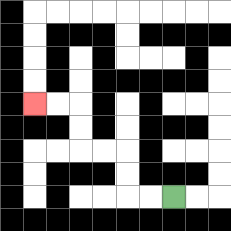{'start': '[7, 8]', 'end': '[1, 4]', 'path_directions': 'L,L,U,U,L,L,U,U,L,L', 'path_coordinates': '[[7, 8], [6, 8], [5, 8], [5, 7], [5, 6], [4, 6], [3, 6], [3, 5], [3, 4], [2, 4], [1, 4]]'}